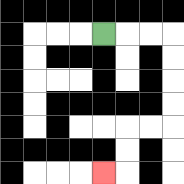{'start': '[4, 1]', 'end': '[4, 7]', 'path_directions': 'R,R,R,D,D,D,D,L,L,D,D,L', 'path_coordinates': '[[4, 1], [5, 1], [6, 1], [7, 1], [7, 2], [7, 3], [7, 4], [7, 5], [6, 5], [5, 5], [5, 6], [5, 7], [4, 7]]'}